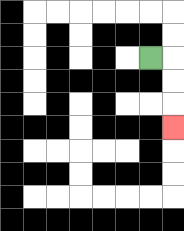{'start': '[6, 2]', 'end': '[7, 5]', 'path_directions': 'R,D,D,D', 'path_coordinates': '[[6, 2], [7, 2], [7, 3], [7, 4], [7, 5]]'}